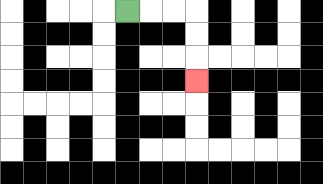{'start': '[5, 0]', 'end': '[8, 3]', 'path_directions': 'R,R,R,D,D,D', 'path_coordinates': '[[5, 0], [6, 0], [7, 0], [8, 0], [8, 1], [8, 2], [8, 3]]'}